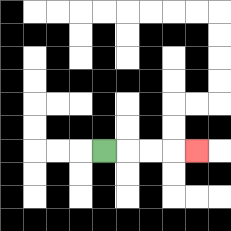{'start': '[4, 6]', 'end': '[8, 6]', 'path_directions': 'R,R,R,R', 'path_coordinates': '[[4, 6], [5, 6], [6, 6], [7, 6], [8, 6]]'}